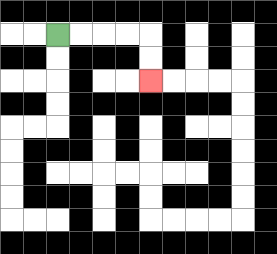{'start': '[2, 1]', 'end': '[6, 3]', 'path_directions': 'R,R,R,R,D,D', 'path_coordinates': '[[2, 1], [3, 1], [4, 1], [5, 1], [6, 1], [6, 2], [6, 3]]'}